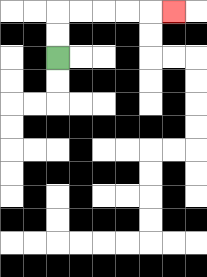{'start': '[2, 2]', 'end': '[7, 0]', 'path_directions': 'U,U,R,R,R,R,R', 'path_coordinates': '[[2, 2], [2, 1], [2, 0], [3, 0], [4, 0], [5, 0], [6, 0], [7, 0]]'}